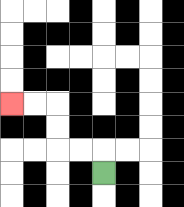{'start': '[4, 7]', 'end': '[0, 4]', 'path_directions': 'U,L,L,U,U,L,L', 'path_coordinates': '[[4, 7], [4, 6], [3, 6], [2, 6], [2, 5], [2, 4], [1, 4], [0, 4]]'}